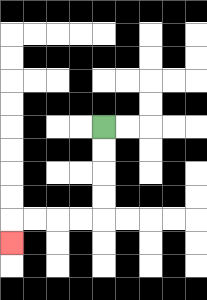{'start': '[4, 5]', 'end': '[0, 10]', 'path_directions': 'D,D,D,D,L,L,L,L,D', 'path_coordinates': '[[4, 5], [4, 6], [4, 7], [4, 8], [4, 9], [3, 9], [2, 9], [1, 9], [0, 9], [0, 10]]'}